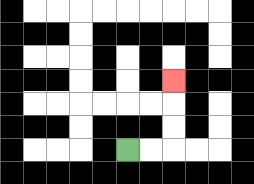{'start': '[5, 6]', 'end': '[7, 3]', 'path_directions': 'R,R,U,U,U', 'path_coordinates': '[[5, 6], [6, 6], [7, 6], [7, 5], [7, 4], [7, 3]]'}